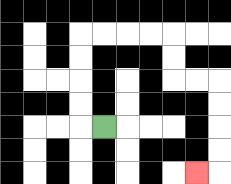{'start': '[4, 5]', 'end': '[8, 7]', 'path_directions': 'L,U,U,U,U,R,R,R,R,D,D,R,R,D,D,D,D,L', 'path_coordinates': '[[4, 5], [3, 5], [3, 4], [3, 3], [3, 2], [3, 1], [4, 1], [5, 1], [6, 1], [7, 1], [7, 2], [7, 3], [8, 3], [9, 3], [9, 4], [9, 5], [9, 6], [9, 7], [8, 7]]'}